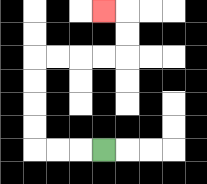{'start': '[4, 6]', 'end': '[4, 0]', 'path_directions': 'L,L,L,U,U,U,U,R,R,R,R,U,U,L', 'path_coordinates': '[[4, 6], [3, 6], [2, 6], [1, 6], [1, 5], [1, 4], [1, 3], [1, 2], [2, 2], [3, 2], [4, 2], [5, 2], [5, 1], [5, 0], [4, 0]]'}